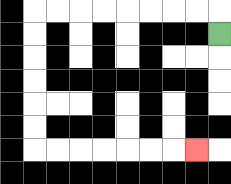{'start': '[9, 1]', 'end': '[8, 6]', 'path_directions': 'U,L,L,L,L,L,L,L,L,D,D,D,D,D,D,R,R,R,R,R,R,R', 'path_coordinates': '[[9, 1], [9, 0], [8, 0], [7, 0], [6, 0], [5, 0], [4, 0], [3, 0], [2, 0], [1, 0], [1, 1], [1, 2], [1, 3], [1, 4], [1, 5], [1, 6], [2, 6], [3, 6], [4, 6], [5, 6], [6, 6], [7, 6], [8, 6]]'}